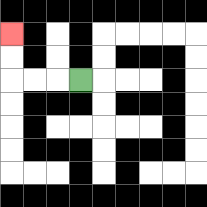{'start': '[3, 3]', 'end': '[0, 1]', 'path_directions': 'L,L,L,U,U', 'path_coordinates': '[[3, 3], [2, 3], [1, 3], [0, 3], [0, 2], [0, 1]]'}